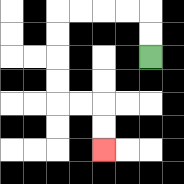{'start': '[6, 2]', 'end': '[4, 6]', 'path_directions': 'U,U,L,L,L,L,D,D,D,D,R,R,D,D', 'path_coordinates': '[[6, 2], [6, 1], [6, 0], [5, 0], [4, 0], [3, 0], [2, 0], [2, 1], [2, 2], [2, 3], [2, 4], [3, 4], [4, 4], [4, 5], [4, 6]]'}